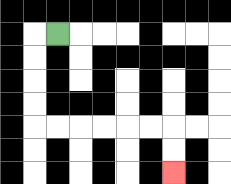{'start': '[2, 1]', 'end': '[7, 7]', 'path_directions': 'L,D,D,D,D,R,R,R,R,R,R,D,D', 'path_coordinates': '[[2, 1], [1, 1], [1, 2], [1, 3], [1, 4], [1, 5], [2, 5], [3, 5], [4, 5], [5, 5], [6, 5], [7, 5], [7, 6], [7, 7]]'}